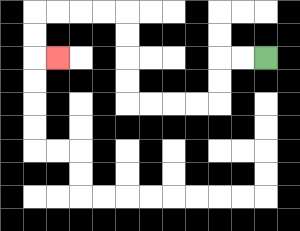{'start': '[11, 2]', 'end': '[2, 2]', 'path_directions': 'L,L,D,D,L,L,L,L,U,U,U,U,L,L,L,L,D,D,R', 'path_coordinates': '[[11, 2], [10, 2], [9, 2], [9, 3], [9, 4], [8, 4], [7, 4], [6, 4], [5, 4], [5, 3], [5, 2], [5, 1], [5, 0], [4, 0], [3, 0], [2, 0], [1, 0], [1, 1], [1, 2], [2, 2]]'}